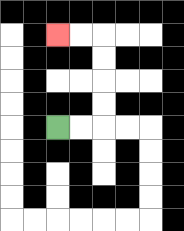{'start': '[2, 5]', 'end': '[2, 1]', 'path_directions': 'R,R,U,U,U,U,L,L', 'path_coordinates': '[[2, 5], [3, 5], [4, 5], [4, 4], [4, 3], [4, 2], [4, 1], [3, 1], [2, 1]]'}